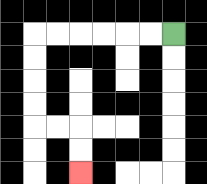{'start': '[7, 1]', 'end': '[3, 7]', 'path_directions': 'L,L,L,L,L,L,D,D,D,D,R,R,D,D', 'path_coordinates': '[[7, 1], [6, 1], [5, 1], [4, 1], [3, 1], [2, 1], [1, 1], [1, 2], [1, 3], [1, 4], [1, 5], [2, 5], [3, 5], [3, 6], [3, 7]]'}